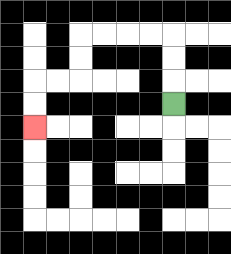{'start': '[7, 4]', 'end': '[1, 5]', 'path_directions': 'U,U,U,L,L,L,L,D,D,L,L,D,D', 'path_coordinates': '[[7, 4], [7, 3], [7, 2], [7, 1], [6, 1], [5, 1], [4, 1], [3, 1], [3, 2], [3, 3], [2, 3], [1, 3], [1, 4], [1, 5]]'}